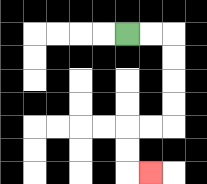{'start': '[5, 1]', 'end': '[6, 7]', 'path_directions': 'R,R,D,D,D,D,L,L,D,D,R', 'path_coordinates': '[[5, 1], [6, 1], [7, 1], [7, 2], [7, 3], [7, 4], [7, 5], [6, 5], [5, 5], [5, 6], [5, 7], [6, 7]]'}